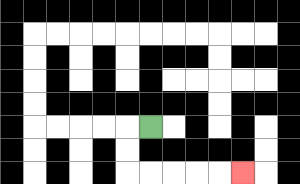{'start': '[6, 5]', 'end': '[10, 7]', 'path_directions': 'L,D,D,R,R,R,R,R', 'path_coordinates': '[[6, 5], [5, 5], [5, 6], [5, 7], [6, 7], [7, 7], [8, 7], [9, 7], [10, 7]]'}